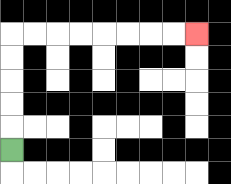{'start': '[0, 6]', 'end': '[8, 1]', 'path_directions': 'U,U,U,U,U,R,R,R,R,R,R,R,R', 'path_coordinates': '[[0, 6], [0, 5], [0, 4], [0, 3], [0, 2], [0, 1], [1, 1], [2, 1], [3, 1], [4, 1], [5, 1], [6, 1], [7, 1], [8, 1]]'}